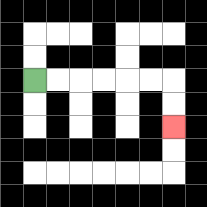{'start': '[1, 3]', 'end': '[7, 5]', 'path_directions': 'R,R,R,R,R,R,D,D', 'path_coordinates': '[[1, 3], [2, 3], [3, 3], [4, 3], [5, 3], [6, 3], [7, 3], [7, 4], [7, 5]]'}